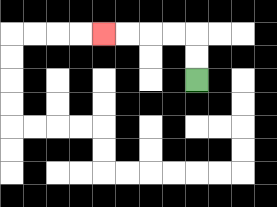{'start': '[8, 3]', 'end': '[4, 1]', 'path_directions': 'U,U,L,L,L,L', 'path_coordinates': '[[8, 3], [8, 2], [8, 1], [7, 1], [6, 1], [5, 1], [4, 1]]'}